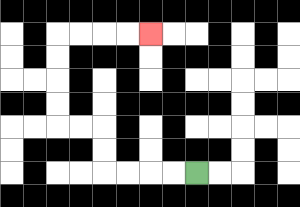{'start': '[8, 7]', 'end': '[6, 1]', 'path_directions': 'L,L,L,L,U,U,L,L,U,U,U,U,R,R,R,R', 'path_coordinates': '[[8, 7], [7, 7], [6, 7], [5, 7], [4, 7], [4, 6], [4, 5], [3, 5], [2, 5], [2, 4], [2, 3], [2, 2], [2, 1], [3, 1], [4, 1], [5, 1], [6, 1]]'}